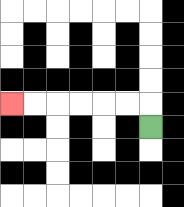{'start': '[6, 5]', 'end': '[0, 4]', 'path_directions': 'U,L,L,L,L,L,L', 'path_coordinates': '[[6, 5], [6, 4], [5, 4], [4, 4], [3, 4], [2, 4], [1, 4], [0, 4]]'}